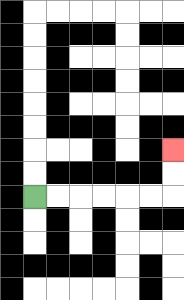{'start': '[1, 8]', 'end': '[7, 6]', 'path_directions': 'R,R,R,R,R,R,U,U', 'path_coordinates': '[[1, 8], [2, 8], [3, 8], [4, 8], [5, 8], [6, 8], [7, 8], [7, 7], [7, 6]]'}